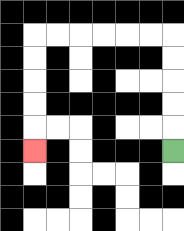{'start': '[7, 6]', 'end': '[1, 6]', 'path_directions': 'U,U,U,U,U,L,L,L,L,L,L,D,D,D,D,D', 'path_coordinates': '[[7, 6], [7, 5], [7, 4], [7, 3], [7, 2], [7, 1], [6, 1], [5, 1], [4, 1], [3, 1], [2, 1], [1, 1], [1, 2], [1, 3], [1, 4], [1, 5], [1, 6]]'}